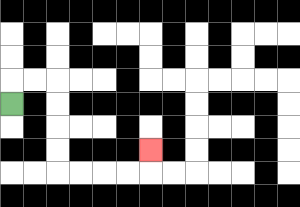{'start': '[0, 4]', 'end': '[6, 6]', 'path_directions': 'U,R,R,D,D,D,D,R,R,R,R,U', 'path_coordinates': '[[0, 4], [0, 3], [1, 3], [2, 3], [2, 4], [2, 5], [2, 6], [2, 7], [3, 7], [4, 7], [5, 7], [6, 7], [6, 6]]'}